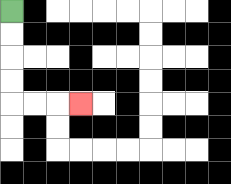{'start': '[0, 0]', 'end': '[3, 4]', 'path_directions': 'D,D,D,D,R,R,R', 'path_coordinates': '[[0, 0], [0, 1], [0, 2], [0, 3], [0, 4], [1, 4], [2, 4], [3, 4]]'}